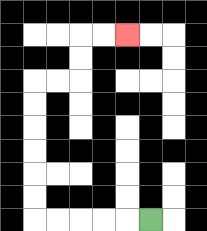{'start': '[6, 9]', 'end': '[5, 1]', 'path_directions': 'L,L,L,L,L,U,U,U,U,U,U,R,R,U,U,R,R', 'path_coordinates': '[[6, 9], [5, 9], [4, 9], [3, 9], [2, 9], [1, 9], [1, 8], [1, 7], [1, 6], [1, 5], [1, 4], [1, 3], [2, 3], [3, 3], [3, 2], [3, 1], [4, 1], [5, 1]]'}